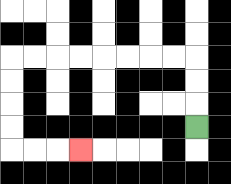{'start': '[8, 5]', 'end': '[3, 6]', 'path_directions': 'U,U,U,L,L,L,L,L,L,L,L,D,D,D,D,R,R,R', 'path_coordinates': '[[8, 5], [8, 4], [8, 3], [8, 2], [7, 2], [6, 2], [5, 2], [4, 2], [3, 2], [2, 2], [1, 2], [0, 2], [0, 3], [0, 4], [0, 5], [0, 6], [1, 6], [2, 6], [3, 6]]'}